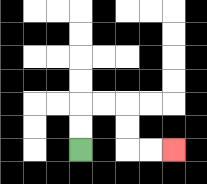{'start': '[3, 6]', 'end': '[7, 6]', 'path_directions': 'U,U,R,R,D,D,R,R', 'path_coordinates': '[[3, 6], [3, 5], [3, 4], [4, 4], [5, 4], [5, 5], [5, 6], [6, 6], [7, 6]]'}